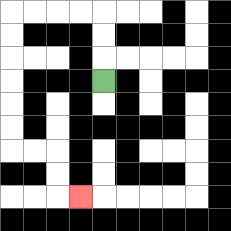{'start': '[4, 3]', 'end': '[3, 8]', 'path_directions': 'U,U,U,L,L,L,L,D,D,D,D,D,D,R,R,D,D,R', 'path_coordinates': '[[4, 3], [4, 2], [4, 1], [4, 0], [3, 0], [2, 0], [1, 0], [0, 0], [0, 1], [0, 2], [0, 3], [0, 4], [0, 5], [0, 6], [1, 6], [2, 6], [2, 7], [2, 8], [3, 8]]'}